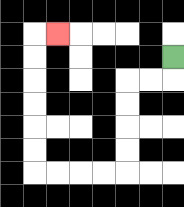{'start': '[7, 2]', 'end': '[2, 1]', 'path_directions': 'D,L,L,D,D,D,D,L,L,L,L,U,U,U,U,U,U,R', 'path_coordinates': '[[7, 2], [7, 3], [6, 3], [5, 3], [5, 4], [5, 5], [5, 6], [5, 7], [4, 7], [3, 7], [2, 7], [1, 7], [1, 6], [1, 5], [1, 4], [1, 3], [1, 2], [1, 1], [2, 1]]'}